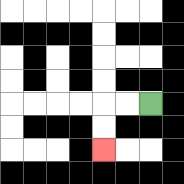{'start': '[6, 4]', 'end': '[4, 6]', 'path_directions': 'L,L,D,D', 'path_coordinates': '[[6, 4], [5, 4], [4, 4], [4, 5], [4, 6]]'}